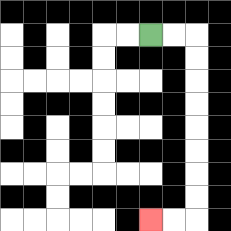{'start': '[6, 1]', 'end': '[6, 9]', 'path_directions': 'R,R,D,D,D,D,D,D,D,D,L,L', 'path_coordinates': '[[6, 1], [7, 1], [8, 1], [8, 2], [8, 3], [8, 4], [8, 5], [8, 6], [8, 7], [8, 8], [8, 9], [7, 9], [6, 9]]'}